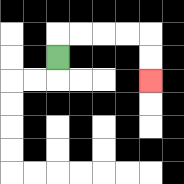{'start': '[2, 2]', 'end': '[6, 3]', 'path_directions': 'U,R,R,R,R,D,D', 'path_coordinates': '[[2, 2], [2, 1], [3, 1], [4, 1], [5, 1], [6, 1], [6, 2], [6, 3]]'}